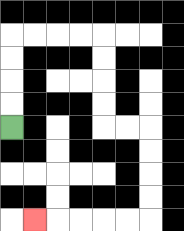{'start': '[0, 5]', 'end': '[1, 9]', 'path_directions': 'U,U,U,U,R,R,R,R,D,D,D,D,R,R,D,D,D,D,L,L,L,L,L', 'path_coordinates': '[[0, 5], [0, 4], [0, 3], [0, 2], [0, 1], [1, 1], [2, 1], [3, 1], [4, 1], [4, 2], [4, 3], [4, 4], [4, 5], [5, 5], [6, 5], [6, 6], [6, 7], [6, 8], [6, 9], [5, 9], [4, 9], [3, 9], [2, 9], [1, 9]]'}